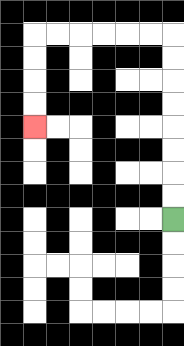{'start': '[7, 9]', 'end': '[1, 5]', 'path_directions': 'U,U,U,U,U,U,U,U,L,L,L,L,L,L,D,D,D,D', 'path_coordinates': '[[7, 9], [7, 8], [7, 7], [7, 6], [7, 5], [7, 4], [7, 3], [7, 2], [7, 1], [6, 1], [5, 1], [4, 1], [3, 1], [2, 1], [1, 1], [1, 2], [1, 3], [1, 4], [1, 5]]'}